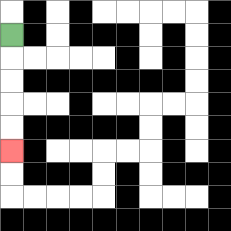{'start': '[0, 1]', 'end': '[0, 6]', 'path_directions': 'D,D,D,D,D', 'path_coordinates': '[[0, 1], [0, 2], [0, 3], [0, 4], [0, 5], [0, 6]]'}